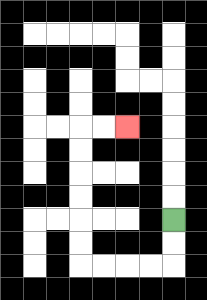{'start': '[7, 9]', 'end': '[5, 5]', 'path_directions': 'D,D,L,L,L,L,U,U,U,U,U,U,R,R', 'path_coordinates': '[[7, 9], [7, 10], [7, 11], [6, 11], [5, 11], [4, 11], [3, 11], [3, 10], [3, 9], [3, 8], [3, 7], [3, 6], [3, 5], [4, 5], [5, 5]]'}